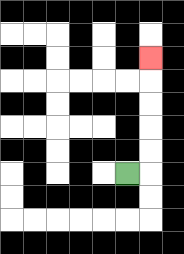{'start': '[5, 7]', 'end': '[6, 2]', 'path_directions': 'R,U,U,U,U,U', 'path_coordinates': '[[5, 7], [6, 7], [6, 6], [6, 5], [6, 4], [6, 3], [6, 2]]'}